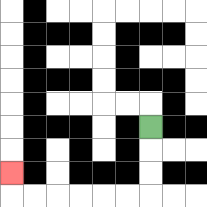{'start': '[6, 5]', 'end': '[0, 7]', 'path_directions': 'D,D,D,L,L,L,L,L,L,U', 'path_coordinates': '[[6, 5], [6, 6], [6, 7], [6, 8], [5, 8], [4, 8], [3, 8], [2, 8], [1, 8], [0, 8], [0, 7]]'}